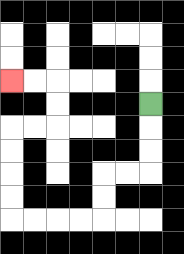{'start': '[6, 4]', 'end': '[0, 3]', 'path_directions': 'D,D,D,L,L,D,D,L,L,L,L,U,U,U,U,R,R,U,U,L,L', 'path_coordinates': '[[6, 4], [6, 5], [6, 6], [6, 7], [5, 7], [4, 7], [4, 8], [4, 9], [3, 9], [2, 9], [1, 9], [0, 9], [0, 8], [0, 7], [0, 6], [0, 5], [1, 5], [2, 5], [2, 4], [2, 3], [1, 3], [0, 3]]'}